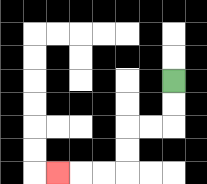{'start': '[7, 3]', 'end': '[2, 7]', 'path_directions': 'D,D,L,L,D,D,L,L,L', 'path_coordinates': '[[7, 3], [7, 4], [7, 5], [6, 5], [5, 5], [5, 6], [5, 7], [4, 7], [3, 7], [2, 7]]'}